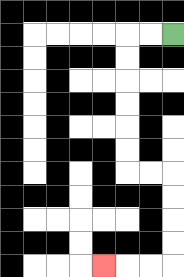{'start': '[7, 1]', 'end': '[4, 11]', 'path_directions': 'L,L,D,D,D,D,D,D,R,R,D,D,D,D,L,L,L', 'path_coordinates': '[[7, 1], [6, 1], [5, 1], [5, 2], [5, 3], [5, 4], [5, 5], [5, 6], [5, 7], [6, 7], [7, 7], [7, 8], [7, 9], [7, 10], [7, 11], [6, 11], [5, 11], [4, 11]]'}